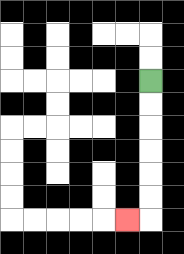{'start': '[6, 3]', 'end': '[5, 9]', 'path_directions': 'D,D,D,D,D,D,L', 'path_coordinates': '[[6, 3], [6, 4], [6, 5], [6, 6], [6, 7], [6, 8], [6, 9], [5, 9]]'}